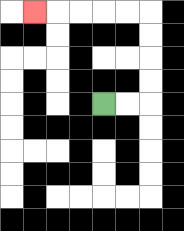{'start': '[4, 4]', 'end': '[1, 0]', 'path_directions': 'R,R,U,U,U,U,L,L,L,L,L', 'path_coordinates': '[[4, 4], [5, 4], [6, 4], [6, 3], [6, 2], [6, 1], [6, 0], [5, 0], [4, 0], [3, 0], [2, 0], [1, 0]]'}